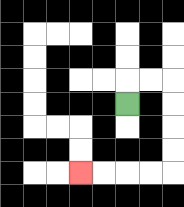{'start': '[5, 4]', 'end': '[3, 7]', 'path_directions': 'U,R,R,D,D,D,D,L,L,L,L', 'path_coordinates': '[[5, 4], [5, 3], [6, 3], [7, 3], [7, 4], [7, 5], [7, 6], [7, 7], [6, 7], [5, 7], [4, 7], [3, 7]]'}